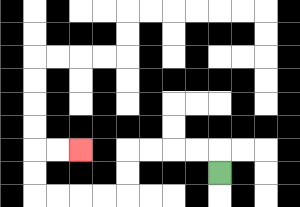{'start': '[9, 7]', 'end': '[3, 6]', 'path_directions': 'U,L,L,L,L,D,D,L,L,L,L,U,U,R,R', 'path_coordinates': '[[9, 7], [9, 6], [8, 6], [7, 6], [6, 6], [5, 6], [5, 7], [5, 8], [4, 8], [3, 8], [2, 8], [1, 8], [1, 7], [1, 6], [2, 6], [3, 6]]'}